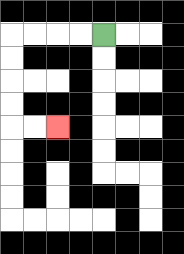{'start': '[4, 1]', 'end': '[2, 5]', 'path_directions': 'L,L,L,L,D,D,D,D,R,R', 'path_coordinates': '[[4, 1], [3, 1], [2, 1], [1, 1], [0, 1], [0, 2], [0, 3], [0, 4], [0, 5], [1, 5], [2, 5]]'}